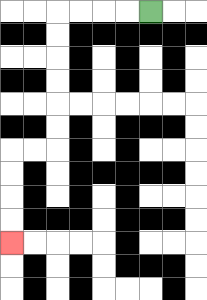{'start': '[6, 0]', 'end': '[0, 10]', 'path_directions': 'L,L,L,L,D,D,D,D,D,D,L,L,D,D,D,D', 'path_coordinates': '[[6, 0], [5, 0], [4, 0], [3, 0], [2, 0], [2, 1], [2, 2], [2, 3], [2, 4], [2, 5], [2, 6], [1, 6], [0, 6], [0, 7], [0, 8], [0, 9], [0, 10]]'}